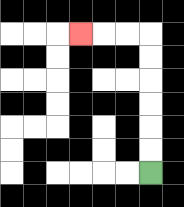{'start': '[6, 7]', 'end': '[3, 1]', 'path_directions': 'U,U,U,U,U,U,L,L,L', 'path_coordinates': '[[6, 7], [6, 6], [6, 5], [6, 4], [6, 3], [6, 2], [6, 1], [5, 1], [4, 1], [3, 1]]'}